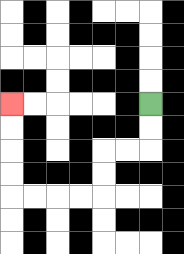{'start': '[6, 4]', 'end': '[0, 4]', 'path_directions': 'D,D,L,L,D,D,L,L,L,L,U,U,U,U', 'path_coordinates': '[[6, 4], [6, 5], [6, 6], [5, 6], [4, 6], [4, 7], [4, 8], [3, 8], [2, 8], [1, 8], [0, 8], [0, 7], [0, 6], [0, 5], [0, 4]]'}